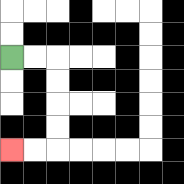{'start': '[0, 2]', 'end': '[0, 6]', 'path_directions': 'R,R,D,D,D,D,L,L', 'path_coordinates': '[[0, 2], [1, 2], [2, 2], [2, 3], [2, 4], [2, 5], [2, 6], [1, 6], [0, 6]]'}